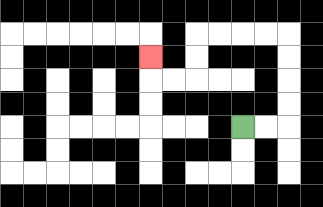{'start': '[10, 5]', 'end': '[6, 2]', 'path_directions': 'R,R,U,U,U,U,L,L,L,L,D,D,L,L,U', 'path_coordinates': '[[10, 5], [11, 5], [12, 5], [12, 4], [12, 3], [12, 2], [12, 1], [11, 1], [10, 1], [9, 1], [8, 1], [8, 2], [8, 3], [7, 3], [6, 3], [6, 2]]'}